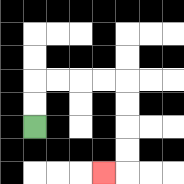{'start': '[1, 5]', 'end': '[4, 7]', 'path_directions': 'U,U,R,R,R,R,D,D,D,D,L', 'path_coordinates': '[[1, 5], [1, 4], [1, 3], [2, 3], [3, 3], [4, 3], [5, 3], [5, 4], [5, 5], [5, 6], [5, 7], [4, 7]]'}